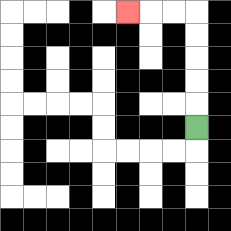{'start': '[8, 5]', 'end': '[5, 0]', 'path_directions': 'U,U,U,U,U,L,L,L', 'path_coordinates': '[[8, 5], [8, 4], [8, 3], [8, 2], [8, 1], [8, 0], [7, 0], [6, 0], [5, 0]]'}